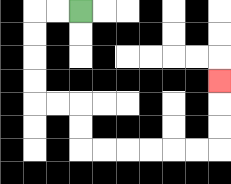{'start': '[3, 0]', 'end': '[9, 3]', 'path_directions': 'L,L,D,D,D,D,R,R,D,D,R,R,R,R,R,R,U,U,U', 'path_coordinates': '[[3, 0], [2, 0], [1, 0], [1, 1], [1, 2], [1, 3], [1, 4], [2, 4], [3, 4], [3, 5], [3, 6], [4, 6], [5, 6], [6, 6], [7, 6], [8, 6], [9, 6], [9, 5], [9, 4], [9, 3]]'}